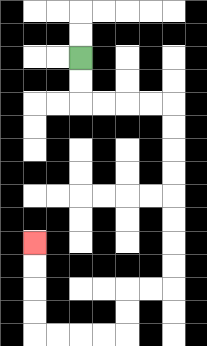{'start': '[3, 2]', 'end': '[1, 10]', 'path_directions': 'D,D,R,R,R,R,D,D,D,D,D,D,D,D,L,L,D,D,L,L,L,L,U,U,U,U', 'path_coordinates': '[[3, 2], [3, 3], [3, 4], [4, 4], [5, 4], [6, 4], [7, 4], [7, 5], [7, 6], [7, 7], [7, 8], [7, 9], [7, 10], [7, 11], [7, 12], [6, 12], [5, 12], [5, 13], [5, 14], [4, 14], [3, 14], [2, 14], [1, 14], [1, 13], [1, 12], [1, 11], [1, 10]]'}